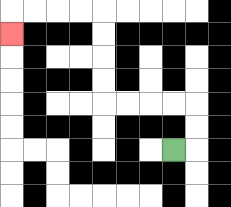{'start': '[7, 6]', 'end': '[0, 1]', 'path_directions': 'R,U,U,L,L,L,L,U,U,U,U,L,L,L,L,D', 'path_coordinates': '[[7, 6], [8, 6], [8, 5], [8, 4], [7, 4], [6, 4], [5, 4], [4, 4], [4, 3], [4, 2], [4, 1], [4, 0], [3, 0], [2, 0], [1, 0], [0, 0], [0, 1]]'}